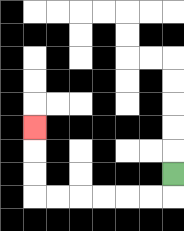{'start': '[7, 7]', 'end': '[1, 5]', 'path_directions': 'D,L,L,L,L,L,L,U,U,U', 'path_coordinates': '[[7, 7], [7, 8], [6, 8], [5, 8], [4, 8], [3, 8], [2, 8], [1, 8], [1, 7], [1, 6], [1, 5]]'}